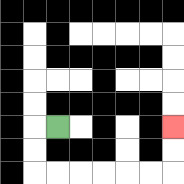{'start': '[2, 5]', 'end': '[7, 5]', 'path_directions': 'L,D,D,R,R,R,R,R,R,U,U', 'path_coordinates': '[[2, 5], [1, 5], [1, 6], [1, 7], [2, 7], [3, 7], [4, 7], [5, 7], [6, 7], [7, 7], [7, 6], [7, 5]]'}